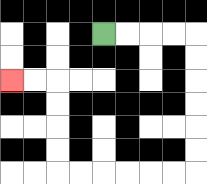{'start': '[4, 1]', 'end': '[0, 3]', 'path_directions': 'R,R,R,R,D,D,D,D,D,D,L,L,L,L,L,L,U,U,U,U,L,L', 'path_coordinates': '[[4, 1], [5, 1], [6, 1], [7, 1], [8, 1], [8, 2], [8, 3], [8, 4], [8, 5], [8, 6], [8, 7], [7, 7], [6, 7], [5, 7], [4, 7], [3, 7], [2, 7], [2, 6], [2, 5], [2, 4], [2, 3], [1, 3], [0, 3]]'}